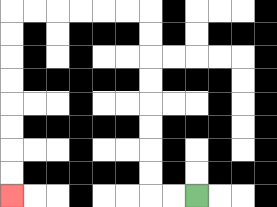{'start': '[8, 8]', 'end': '[0, 8]', 'path_directions': 'L,L,U,U,U,U,U,U,U,U,L,L,L,L,L,L,D,D,D,D,D,D,D,D', 'path_coordinates': '[[8, 8], [7, 8], [6, 8], [6, 7], [6, 6], [6, 5], [6, 4], [6, 3], [6, 2], [6, 1], [6, 0], [5, 0], [4, 0], [3, 0], [2, 0], [1, 0], [0, 0], [0, 1], [0, 2], [0, 3], [0, 4], [0, 5], [0, 6], [0, 7], [0, 8]]'}